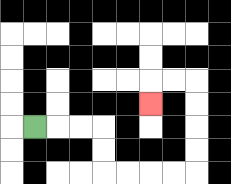{'start': '[1, 5]', 'end': '[6, 4]', 'path_directions': 'R,R,R,D,D,R,R,R,R,U,U,U,U,L,L,D', 'path_coordinates': '[[1, 5], [2, 5], [3, 5], [4, 5], [4, 6], [4, 7], [5, 7], [6, 7], [7, 7], [8, 7], [8, 6], [8, 5], [8, 4], [8, 3], [7, 3], [6, 3], [6, 4]]'}